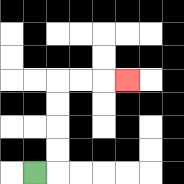{'start': '[1, 7]', 'end': '[5, 3]', 'path_directions': 'R,U,U,U,U,R,R,R', 'path_coordinates': '[[1, 7], [2, 7], [2, 6], [2, 5], [2, 4], [2, 3], [3, 3], [4, 3], [5, 3]]'}